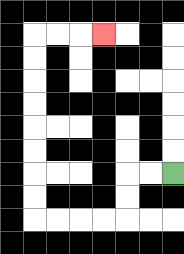{'start': '[7, 7]', 'end': '[4, 1]', 'path_directions': 'L,L,D,D,L,L,L,L,U,U,U,U,U,U,U,U,R,R,R', 'path_coordinates': '[[7, 7], [6, 7], [5, 7], [5, 8], [5, 9], [4, 9], [3, 9], [2, 9], [1, 9], [1, 8], [1, 7], [1, 6], [1, 5], [1, 4], [1, 3], [1, 2], [1, 1], [2, 1], [3, 1], [4, 1]]'}